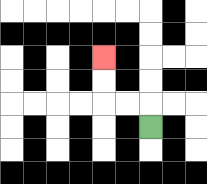{'start': '[6, 5]', 'end': '[4, 2]', 'path_directions': 'U,L,L,U,U', 'path_coordinates': '[[6, 5], [6, 4], [5, 4], [4, 4], [4, 3], [4, 2]]'}